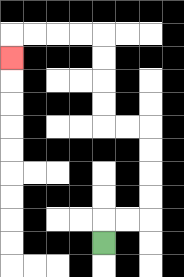{'start': '[4, 10]', 'end': '[0, 2]', 'path_directions': 'U,R,R,U,U,U,U,L,L,U,U,U,U,L,L,L,L,D', 'path_coordinates': '[[4, 10], [4, 9], [5, 9], [6, 9], [6, 8], [6, 7], [6, 6], [6, 5], [5, 5], [4, 5], [4, 4], [4, 3], [4, 2], [4, 1], [3, 1], [2, 1], [1, 1], [0, 1], [0, 2]]'}